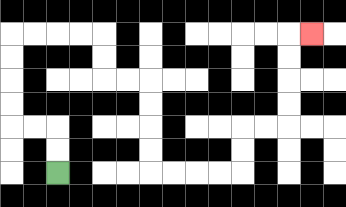{'start': '[2, 7]', 'end': '[13, 1]', 'path_directions': 'U,U,L,L,U,U,U,U,R,R,R,R,D,D,R,R,D,D,D,D,R,R,R,R,U,U,R,R,U,U,U,U,R', 'path_coordinates': '[[2, 7], [2, 6], [2, 5], [1, 5], [0, 5], [0, 4], [0, 3], [0, 2], [0, 1], [1, 1], [2, 1], [3, 1], [4, 1], [4, 2], [4, 3], [5, 3], [6, 3], [6, 4], [6, 5], [6, 6], [6, 7], [7, 7], [8, 7], [9, 7], [10, 7], [10, 6], [10, 5], [11, 5], [12, 5], [12, 4], [12, 3], [12, 2], [12, 1], [13, 1]]'}